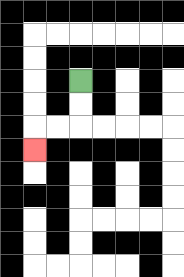{'start': '[3, 3]', 'end': '[1, 6]', 'path_directions': 'D,D,L,L,D', 'path_coordinates': '[[3, 3], [3, 4], [3, 5], [2, 5], [1, 5], [1, 6]]'}